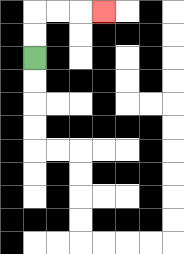{'start': '[1, 2]', 'end': '[4, 0]', 'path_directions': 'U,U,R,R,R', 'path_coordinates': '[[1, 2], [1, 1], [1, 0], [2, 0], [3, 0], [4, 0]]'}